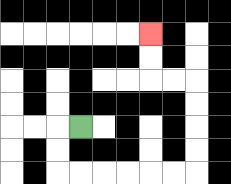{'start': '[3, 5]', 'end': '[6, 1]', 'path_directions': 'L,D,D,R,R,R,R,R,R,U,U,U,U,L,L,U,U', 'path_coordinates': '[[3, 5], [2, 5], [2, 6], [2, 7], [3, 7], [4, 7], [5, 7], [6, 7], [7, 7], [8, 7], [8, 6], [8, 5], [8, 4], [8, 3], [7, 3], [6, 3], [6, 2], [6, 1]]'}